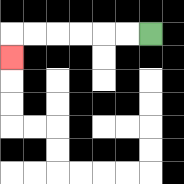{'start': '[6, 1]', 'end': '[0, 2]', 'path_directions': 'L,L,L,L,L,L,D', 'path_coordinates': '[[6, 1], [5, 1], [4, 1], [3, 1], [2, 1], [1, 1], [0, 1], [0, 2]]'}